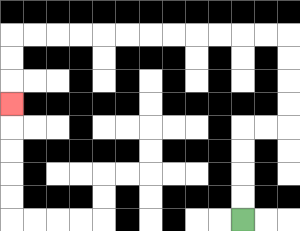{'start': '[10, 9]', 'end': '[0, 4]', 'path_directions': 'U,U,U,U,R,R,U,U,U,U,L,L,L,L,L,L,L,L,L,L,L,L,D,D,D', 'path_coordinates': '[[10, 9], [10, 8], [10, 7], [10, 6], [10, 5], [11, 5], [12, 5], [12, 4], [12, 3], [12, 2], [12, 1], [11, 1], [10, 1], [9, 1], [8, 1], [7, 1], [6, 1], [5, 1], [4, 1], [3, 1], [2, 1], [1, 1], [0, 1], [0, 2], [0, 3], [0, 4]]'}